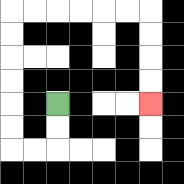{'start': '[2, 4]', 'end': '[6, 4]', 'path_directions': 'D,D,L,L,U,U,U,U,U,U,R,R,R,R,R,R,D,D,D,D', 'path_coordinates': '[[2, 4], [2, 5], [2, 6], [1, 6], [0, 6], [0, 5], [0, 4], [0, 3], [0, 2], [0, 1], [0, 0], [1, 0], [2, 0], [3, 0], [4, 0], [5, 0], [6, 0], [6, 1], [6, 2], [6, 3], [6, 4]]'}